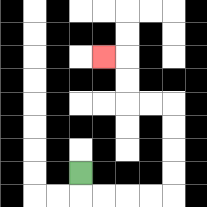{'start': '[3, 7]', 'end': '[4, 2]', 'path_directions': 'D,R,R,R,R,U,U,U,U,L,L,U,U,L', 'path_coordinates': '[[3, 7], [3, 8], [4, 8], [5, 8], [6, 8], [7, 8], [7, 7], [7, 6], [7, 5], [7, 4], [6, 4], [5, 4], [5, 3], [5, 2], [4, 2]]'}